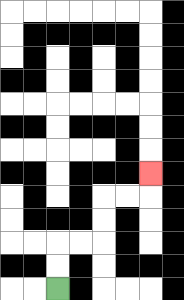{'start': '[2, 12]', 'end': '[6, 7]', 'path_directions': 'U,U,R,R,U,U,R,R,U', 'path_coordinates': '[[2, 12], [2, 11], [2, 10], [3, 10], [4, 10], [4, 9], [4, 8], [5, 8], [6, 8], [6, 7]]'}